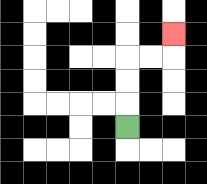{'start': '[5, 5]', 'end': '[7, 1]', 'path_directions': 'U,U,U,R,R,U', 'path_coordinates': '[[5, 5], [5, 4], [5, 3], [5, 2], [6, 2], [7, 2], [7, 1]]'}